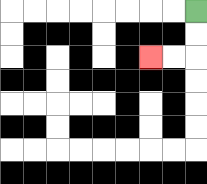{'start': '[8, 0]', 'end': '[6, 2]', 'path_directions': 'D,D,L,L', 'path_coordinates': '[[8, 0], [8, 1], [8, 2], [7, 2], [6, 2]]'}